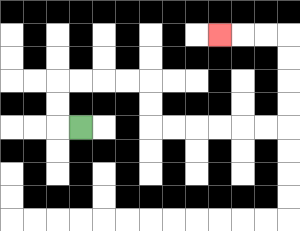{'start': '[3, 5]', 'end': '[9, 1]', 'path_directions': 'L,U,U,R,R,R,R,D,D,R,R,R,R,R,R,U,U,U,U,L,L,L', 'path_coordinates': '[[3, 5], [2, 5], [2, 4], [2, 3], [3, 3], [4, 3], [5, 3], [6, 3], [6, 4], [6, 5], [7, 5], [8, 5], [9, 5], [10, 5], [11, 5], [12, 5], [12, 4], [12, 3], [12, 2], [12, 1], [11, 1], [10, 1], [9, 1]]'}